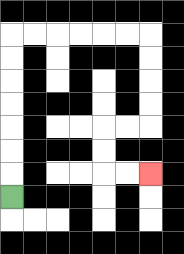{'start': '[0, 8]', 'end': '[6, 7]', 'path_directions': 'U,U,U,U,U,U,U,R,R,R,R,R,R,D,D,D,D,L,L,D,D,R,R', 'path_coordinates': '[[0, 8], [0, 7], [0, 6], [0, 5], [0, 4], [0, 3], [0, 2], [0, 1], [1, 1], [2, 1], [3, 1], [4, 1], [5, 1], [6, 1], [6, 2], [6, 3], [6, 4], [6, 5], [5, 5], [4, 5], [4, 6], [4, 7], [5, 7], [6, 7]]'}